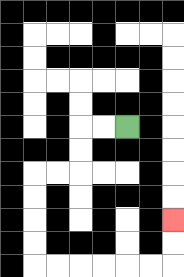{'start': '[5, 5]', 'end': '[7, 9]', 'path_directions': 'L,L,D,D,L,L,D,D,D,D,R,R,R,R,R,R,U,U', 'path_coordinates': '[[5, 5], [4, 5], [3, 5], [3, 6], [3, 7], [2, 7], [1, 7], [1, 8], [1, 9], [1, 10], [1, 11], [2, 11], [3, 11], [4, 11], [5, 11], [6, 11], [7, 11], [7, 10], [7, 9]]'}